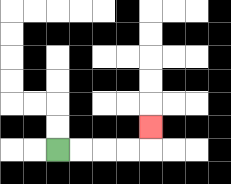{'start': '[2, 6]', 'end': '[6, 5]', 'path_directions': 'R,R,R,R,U', 'path_coordinates': '[[2, 6], [3, 6], [4, 6], [5, 6], [6, 6], [6, 5]]'}